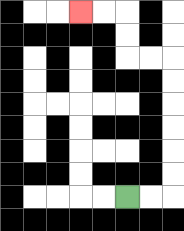{'start': '[5, 8]', 'end': '[3, 0]', 'path_directions': 'R,R,U,U,U,U,U,U,L,L,U,U,L,L', 'path_coordinates': '[[5, 8], [6, 8], [7, 8], [7, 7], [7, 6], [7, 5], [7, 4], [7, 3], [7, 2], [6, 2], [5, 2], [5, 1], [5, 0], [4, 0], [3, 0]]'}